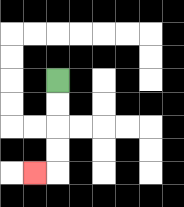{'start': '[2, 3]', 'end': '[1, 7]', 'path_directions': 'D,D,D,D,L', 'path_coordinates': '[[2, 3], [2, 4], [2, 5], [2, 6], [2, 7], [1, 7]]'}